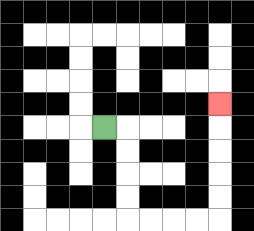{'start': '[4, 5]', 'end': '[9, 4]', 'path_directions': 'R,D,D,D,D,R,R,R,R,U,U,U,U,U', 'path_coordinates': '[[4, 5], [5, 5], [5, 6], [5, 7], [5, 8], [5, 9], [6, 9], [7, 9], [8, 9], [9, 9], [9, 8], [9, 7], [9, 6], [9, 5], [9, 4]]'}